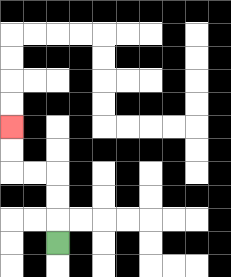{'start': '[2, 10]', 'end': '[0, 5]', 'path_directions': 'U,U,U,L,L,U,U', 'path_coordinates': '[[2, 10], [2, 9], [2, 8], [2, 7], [1, 7], [0, 7], [0, 6], [0, 5]]'}